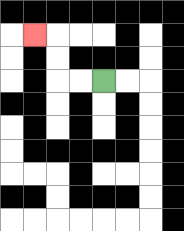{'start': '[4, 3]', 'end': '[1, 1]', 'path_directions': 'L,L,U,U,L', 'path_coordinates': '[[4, 3], [3, 3], [2, 3], [2, 2], [2, 1], [1, 1]]'}